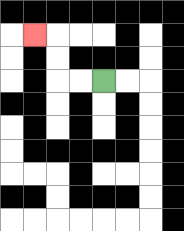{'start': '[4, 3]', 'end': '[1, 1]', 'path_directions': 'L,L,U,U,L', 'path_coordinates': '[[4, 3], [3, 3], [2, 3], [2, 2], [2, 1], [1, 1]]'}